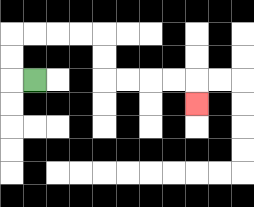{'start': '[1, 3]', 'end': '[8, 4]', 'path_directions': 'L,U,U,R,R,R,R,D,D,R,R,R,R,D', 'path_coordinates': '[[1, 3], [0, 3], [0, 2], [0, 1], [1, 1], [2, 1], [3, 1], [4, 1], [4, 2], [4, 3], [5, 3], [6, 3], [7, 3], [8, 3], [8, 4]]'}